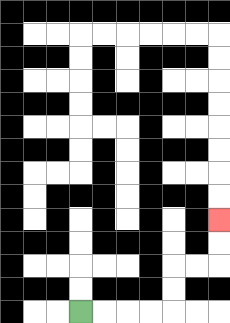{'start': '[3, 13]', 'end': '[9, 9]', 'path_directions': 'R,R,R,R,U,U,R,R,U,U', 'path_coordinates': '[[3, 13], [4, 13], [5, 13], [6, 13], [7, 13], [7, 12], [7, 11], [8, 11], [9, 11], [9, 10], [9, 9]]'}